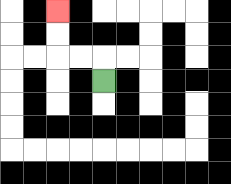{'start': '[4, 3]', 'end': '[2, 0]', 'path_directions': 'U,L,L,U,U', 'path_coordinates': '[[4, 3], [4, 2], [3, 2], [2, 2], [2, 1], [2, 0]]'}